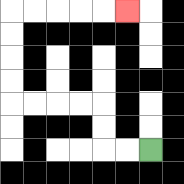{'start': '[6, 6]', 'end': '[5, 0]', 'path_directions': 'L,L,U,U,L,L,L,L,U,U,U,U,R,R,R,R,R', 'path_coordinates': '[[6, 6], [5, 6], [4, 6], [4, 5], [4, 4], [3, 4], [2, 4], [1, 4], [0, 4], [0, 3], [0, 2], [0, 1], [0, 0], [1, 0], [2, 0], [3, 0], [4, 0], [5, 0]]'}